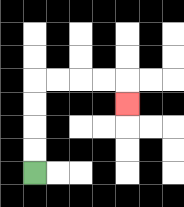{'start': '[1, 7]', 'end': '[5, 4]', 'path_directions': 'U,U,U,U,R,R,R,R,D', 'path_coordinates': '[[1, 7], [1, 6], [1, 5], [1, 4], [1, 3], [2, 3], [3, 3], [4, 3], [5, 3], [5, 4]]'}